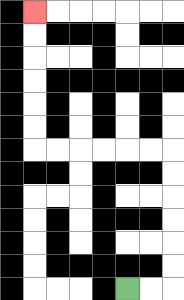{'start': '[5, 12]', 'end': '[1, 0]', 'path_directions': 'R,R,U,U,U,U,U,U,L,L,L,L,L,L,U,U,U,U,U,U', 'path_coordinates': '[[5, 12], [6, 12], [7, 12], [7, 11], [7, 10], [7, 9], [7, 8], [7, 7], [7, 6], [6, 6], [5, 6], [4, 6], [3, 6], [2, 6], [1, 6], [1, 5], [1, 4], [1, 3], [1, 2], [1, 1], [1, 0]]'}